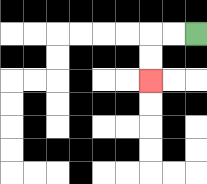{'start': '[8, 1]', 'end': '[6, 3]', 'path_directions': 'L,L,D,D', 'path_coordinates': '[[8, 1], [7, 1], [6, 1], [6, 2], [6, 3]]'}